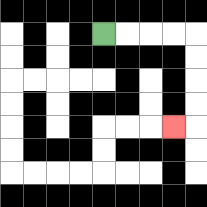{'start': '[4, 1]', 'end': '[7, 5]', 'path_directions': 'R,R,R,R,D,D,D,D,L', 'path_coordinates': '[[4, 1], [5, 1], [6, 1], [7, 1], [8, 1], [8, 2], [8, 3], [8, 4], [8, 5], [7, 5]]'}